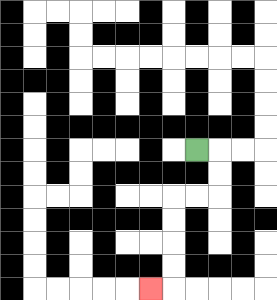{'start': '[8, 6]', 'end': '[6, 12]', 'path_directions': 'R,D,D,L,L,D,D,D,D,L', 'path_coordinates': '[[8, 6], [9, 6], [9, 7], [9, 8], [8, 8], [7, 8], [7, 9], [7, 10], [7, 11], [7, 12], [6, 12]]'}